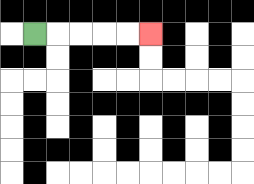{'start': '[1, 1]', 'end': '[6, 1]', 'path_directions': 'R,R,R,R,R', 'path_coordinates': '[[1, 1], [2, 1], [3, 1], [4, 1], [5, 1], [6, 1]]'}